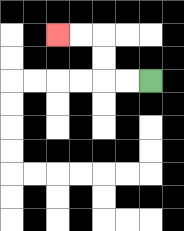{'start': '[6, 3]', 'end': '[2, 1]', 'path_directions': 'L,L,U,U,L,L', 'path_coordinates': '[[6, 3], [5, 3], [4, 3], [4, 2], [4, 1], [3, 1], [2, 1]]'}